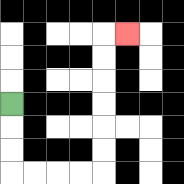{'start': '[0, 4]', 'end': '[5, 1]', 'path_directions': 'D,D,D,R,R,R,R,U,U,U,U,U,U,R', 'path_coordinates': '[[0, 4], [0, 5], [0, 6], [0, 7], [1, 7], [2, 7], [3, 7], [4, 7], [4, 6], [4, 5], [4, 4], [4, 3], [4, 2], [4, 1], [5, 1]]'}